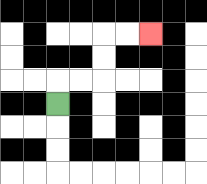{'start': '[2, 4]', 'end': '[6, 1]', 'path_directions': 'U,R,R,U,U,R,R', 'path_coordinates': '[[2, 4], [2, 3], [3, 3], [4, 3], [4, 2], [4, 1], [5, 1], [6, 1]]'}